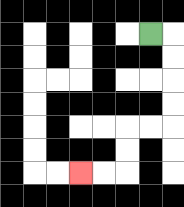{'start': '[6, 1]', 'end': '[3, 7]', 'path_directions': 'R,D,D,D,D,L,L,D,D,L,L', 'path_coordinates': '[[6, 1], [7, 1], [7, 2], [7, 3], [7, 4], [7, 5], [6, 5], [5, 5], [5, 6], [5, 7], [4, 7], [3, 7]]'}